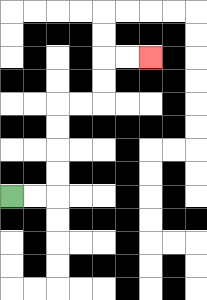{'start': '[0, 8]', 'end': '[6, 2]', 'path_directions': 'R,R,U,U,U,U,R,R,U,U,R,R', 'path_coordinates': '[[0, 8], [1, 8], [2, 8], [2, 7], [2, 6], [2, 5], [2, 4], [3, 4], [4, 4], [4, 3], [4, 2], [5, 2], [6, 2]]'}